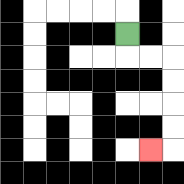{'start': '[5, 1]', 'end': '[6, 6]', 'path_directions': 'D,R,R,D,D,D,D,L', 'path_coordinates': '[[5, 1], [5, 2], [6, 2], [7, 2], [7, 3], [7, 4], [7, 5], [7, 6], [6, 6]]'}